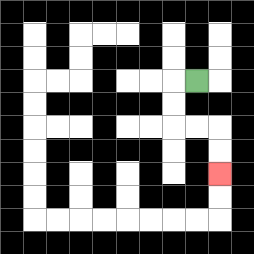{'start': '[8, 3]', 'end': '[9, 7]', 'path_directions': 'L,D,D,R,R,D,D', 'path_coordinates': '[[8, 3], [7, 3], [7, 4], [7, 5], [8, 5], [9, 5], [9, 6], [9, 7]]'}